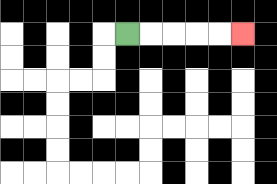{'start': '[5, 1]', 'end': '[10, 1]', 'path_directions': 'R,R,R,R,R', 'path_coordinates': '[[5, 1], [6, 1], [7, 1], [8, 1], [9, 1], [10, 1]]'}